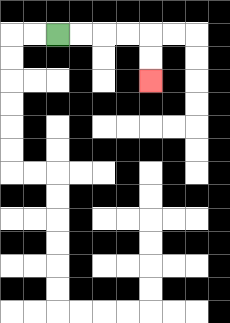{'start': '[2, 1]', 'end': '[6, 3]', 'path_directions': 'R,R,R,R,D,D', 'path_coordinates': '[[2, 1], [3, 1], [4, 1], [5, 1], [6, 1], [6, 2], [6, 3]]'}